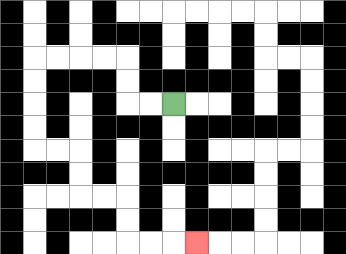{'start': '[7, 4]', 'end': '[8, 10]', 'path_directions': 'L,L,U,U,L,L,L,L,D,D,D,D,R,R,D,D,R,R,D,D,R,R,R', 'path_coordinates': '[[7, 4], [6, 4], [5, 4], [5, 3], [5, 2], [4, 2], [3, 2], [2, 2], [1, 2], [1, 3], [1, 4], [1, 5], [1, 6], [2, 6], [3, 6], [3, 7], [3, 8], [4, 8], [5, 8], [5, 9], [5, 10], [6, 10], [7, 10], [8, 10]]'}